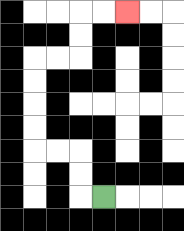{'start': '[4, 8]', 'end': '[5, 0]', 'path_directions': 'L,U,U,L,L,U,U,U,U,R,R,U,U,R,R', 'path_coordinates': '[[4, 8], [3, 8], [3, 7], [3, 6], [2, 6], [1, 6], [1, 5], [1, 4], [1, 3], [1, 2], [2, 2], [3, 2], [3, 1], [3, 0], [4, 0], [5, 0]]'}